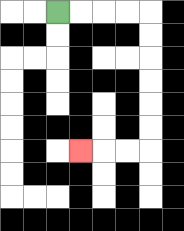{'start': '[2, 0]', 'end': '[3, 6]', 'path_directions': 'R,R,R,R,D,D,D,D,D,D,L,L,L', 'path_coordinates': '[[2, 0], [3, 0], [4, 0], [5, 0], [6, 0], [6, 1], [6, 2], [6, 3], [6, 4], [6, 5], [6, 6], [5, 6], [4, 6], [3, 6]]'}